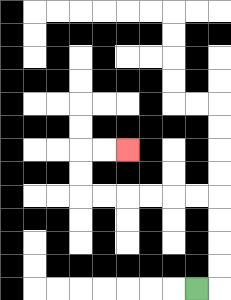{'start': '[8, 12]', 'end': '[5, 6]', 'path_directions': 'R,U,U,U,U,L,L,L,L,L,L,U,U,R,R', 'path_coordinates': '[[8, 12], [9, 12], [9, 11], [9, 10], [9, 9], [9, 8], [8, 8], [7, 8], [6, 8], [5, 8], [4, 8], [3, 8], [3, 7], [3, 6], [4, 6], [5, 6]]'}